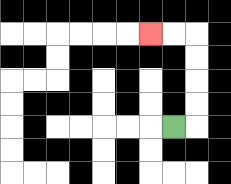{'start': '[7, 5]', 'end': '[6, 1]', 'path_directions': 'R,U,U,U,U,L,L', 'path_coordinates': '[[7, 5], [8, 5], [8, 4], [8, 3], [8, 2], [8, 1], [7, 1], [6, 1]]'}